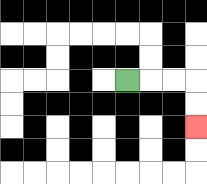{'start': '[5, 3]', 'end': '[8, 5]', 'path_directions': 'R,R,R,D,D', 'path_coordinates': '[[5, 3], [6, 3], [7, 3], [8, 3], [8, 4], [8, 5]]'}